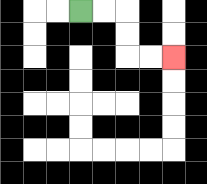{'start': '[3, 0]', 'end': '[7, 2]', 'path_directions': 'R,R,D,D,R,R', 'path_coordinates': '[[3, 0], [4, 0], [5, 0], [5, 1], [5, 2], [6, 2], [7, 2]]'}